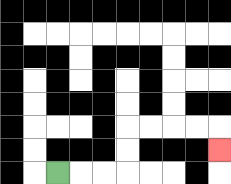{'start': '[2, 7]', 'end': '[9, 6]', 'path_directions': 'R,R,R,U,U,R,R,R,R,D', 'path_coordinates': '[[2, 7], [3, 7], [4, 7], [5, 7], [5, 6], [5, 5], [6, 5], [7, 5], [8, 5], [9, 5], [9, 6]]'}